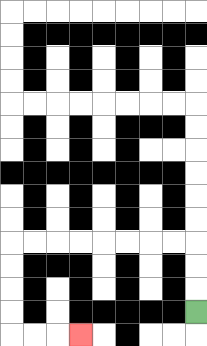{'start': '[8, 13]', 'end': '[3, 14]', 'path_directions': 'U,U,U,L,L,L,L,L,L,L,L,D,D,D,D,R,R,R', 'path_coordinates': '[[8, 13], [8, 12], [8, 11], [8, 10], [7, 10], [6, 10], [5, 10], [4, 10], [3, 10], [2, 10], [1, 10], [0, 10], [0, 11], [0, 12], [0, 13], [0, 14], [1, 14], [2, 14], [3, 14]]'}